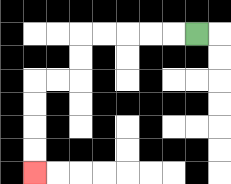{'start': '[8, 1]', 'end': '[1, 7]', 'path_directions': 'L,L,L,L,L,D,D,L,L,D,D,D,D', 'path_coordinates': '[[8, 1], [7, 1], [6, 1], [5, 1], [4, 1], [3, 1], [3, 2], [3, 3], [2, 3], [1, 3], [1, 4], [1, 5], [1, 6], [1, 7]]'}